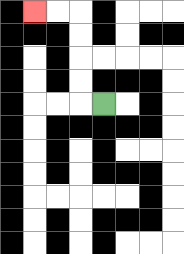{'start': '[4, 4]', 'end': '[1, 0]', 'path_directions': 'L,U,U,U,U,L,L', 'path_coordinates': '[[4, 4], [3, 4], [3, 3], [3, 2], [3, 1], [3, 0], [2, 0], [1, 0]]'}